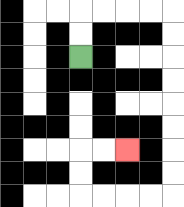{'start': '[3, 2]', 'end': '[5, 6]', 'path_directions': 'U,U,R,R,R,R,D,D,D,D,D,D,D,D,L,L,L,L,U,U,R,R', 'path_coordinates': '[[3, 2], [3, 1], [3, 0], [4, 0], [5, 0], [6, 0], [7, 0], [7, 1], [7, 2], [7, 3], [7, 4], [7, 5], [7, 6], [7, 7], [7, 8], [6, 8], [5, 8], [4, 8], [3, 8], [3, 7], [3, 6], [4, 6], [5, 6]]'}